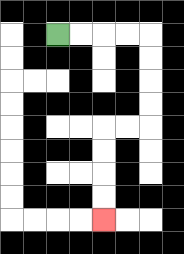{'start': '[2, 1]', 'end': '[4, 9]', 'path_directions': 'R,R,R,R,D,D,D,D,L,L,D,D,D,D', 'path_coordinates': '[[2, 1], [3, 1], [4, 1], [5, 1], [6, 1], [6, 2], [6, 3], [6, 4], [6, 5], [5, 5], [4, 5], [4, 6], [4, 7], [4, 8], [4, 9]]'}